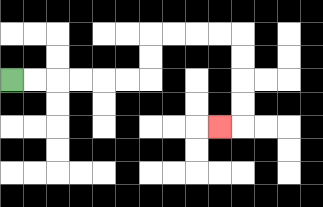{'start': '[0, 3]', 'end': '[9, 5]', 'path_directions': 'R,R,R,R,R,R,U,U,R,R,R,R,D,D,D,D,L', 'path_coordinates': '[[0, 3], [1, 3], [2, 3], [3, 3], [4, 3], [5, 3], [6, 3], [6, 2], [6, 1], [7, 1], [8, 1], [9, 1], [10, 1], [10, 2], [10, 3], [10, 4], [10, 5], [9, 5]]'}